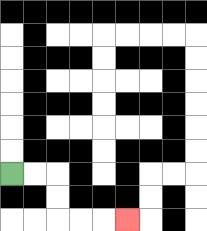{'start': '[0, 7]', 'end': '[5, 9]', 'path_directions': 'R,R,D,D,R,R,R', 'path_coordinates': '[[0, 7], [1, 7], [2, 7], [2, 8], [2, 9], [3, 9], [4, 9], [5, 9]]'}